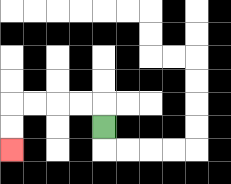{'start': '[4, 5]', 'end': '[0, 6]', 'path_directions': 'U,L,L,L,L,D,D', 'path_coordinates': '[[4, 5], [4, 4], [3, 4], [2, 4], [1, 4], [0, 4], [0, 5], [0, 6]]'}